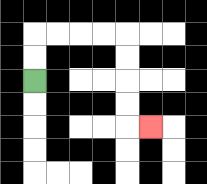{'start': '[1, 3]', 'end': '[6, 5]', 'path_directions': 'U,U,R,R,R,R,D,D,D,D,R', 'path_coordinates': '[[1, 3], [1, 2], [1, 1], [2, 1], [3, 1], [4, 1], [5, 1], [5, 2], [5, 3], [5, 4], [5, 5], [6, 5]]'}